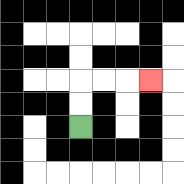{'start': '[3, 5]', 'end': '[6, 3]', 'path_directions': 'U,U,R,R,R', 'path_coordinates': '[[3, 5], [3, 4], [3, 3], [4, 3], [5, 3], [6, 3]]'}